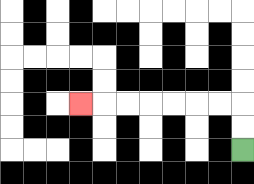{'start': '[10, 6]', 'end': '[3, 4]', 'path_directions': 'U,U,L,L,L,L,L,L,L', 'path_coordinates': '[[10, 6], [10, 5], [10, 4], [9, 4], [8, 4], [7, 4], [6, 4], [5, 4], [4, 4], [3, 4]]'}